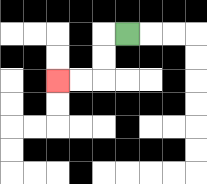{'start': '[5, 1]', 'end': '[2, 3]', 'path_directions': 'L,D,D,L,L', 'path_coordinates': '[[5, 1], [4, 1], [4, 2], [4, 3], [3, 3], [2, 3]]'}